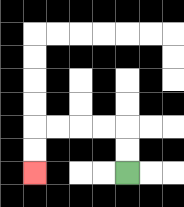{'start': '[5, 7]', 'end': '[1, 7]', 'path_directions': 'U,U,L,L,L,L,D,D', 'path_coordinates': '[[5, 7], [5, 6], [5, 5], [4, 5], [3, 5], [2, 5], [1, 5], [1, 6], [1, 7]]'}